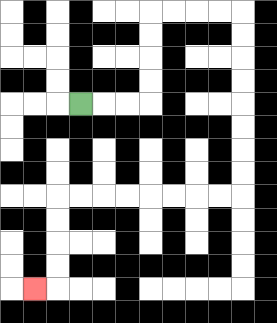{'start': '[3, 4]', 'end': '[1, 12]', 'path_directions': 'R,R,R,U,U,U,U,R,R,R,R,D,D,D,D,D,D,D,D,L,L,L,L,L,L,L,L,D,D,D,D,L', 'path_coordinates': '[[3, 4], [4, 4], [5, 4], [6, 4], [6, 3], [6, 2], [6, 1], [6, 0], [7, 0], [8, 0], [9, 0], [10, 0], [10, 1], [10, 2], [10, 3], [10, 4], [10, 5], [10, 6], [10, 7], [10, 8], [9, 8], [8, 8], [7, 8], [6, 8], [5, 8], [4, 8], [3, 8], [2, 8], [2, 9], [2, 10], [2, 11], [2, 12], [1, 12]]'}